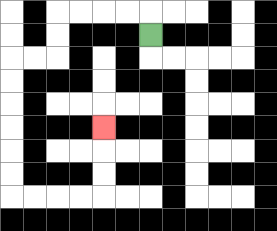{'start': '[6, 1]', 'end': '[4, 5]', 'path_directions': 'U,L,L,L,L,D,D,L,L,D,D,D,D,D,D,R,R,R,R,U,U,U', 'path_coordinates': '[[6, 1], [6, 0], [5, 0], [4, 0], [3, 0], [2, 0], [2, 1], [2, 2], [1, 2], [0, 2], [0, 3], [0, 4], [0, 5], [0, 6], [0, 7], [0, 8], [1, 8], [2, 8], [3, 8], [4, 8], [4, 7], [4, 6], [4, 5]]'}